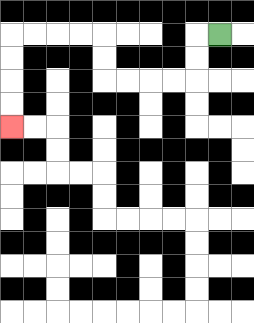{'start': '[9, 1]', 'end': '[0, 5]', 'path_directions': 'L,D,D,L,L,L,L,U,U,L,L,L,L,D,D,D,D', 'path_coordinates': '[[9, 1], [8, 1], [8, 2], [8, 3], [7, 3], [6, 3], [5, 3], [4, 3], [4, 2], [4, 1], [3, 1], [2, 1], [1, 1], [0, 1], [0, 2], [0, 3], [0, 4], [0, 5]]'}